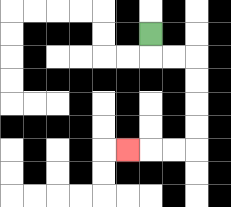{'start': '[6, 1]', 'end': '[5, 6]', 'path_directions': 'D,R,R,D,D,D,D,L,L,L', 'path_coordinates': '[[6, 1], [6, 2], [7, 2], [8, 2], [8, 3], [8, 4], [8, 5], [8, 6], [7, 6], [6, 6], [5, 6]]'}